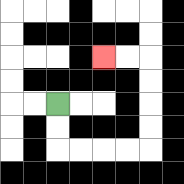{'start': '[2, 4]', 'end': '[4, 2]', 'path_directions': 'D,D,R,R,R,R,U,U,U,U,L,L', 'path_coordinates': '[[2, 4], [2, 5], [2, 6], [3, 6], [4, 6], [5, 6], [6, 6], [6, 5], [6, 4], [6, 3], [6, 2], [5, 2], [4, 2]]'}